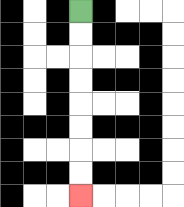{'start': '[3, 0]', 'end': '[3, 8]', 'path_directions': 'D,D,D,D,D,D,D,D', 'path_coordinates': '[[3, 0], [3, 1], [3, 2], [3, 3], [3, 4], [3, 5], [3, 6], [3, 7], [3, 8]]'}